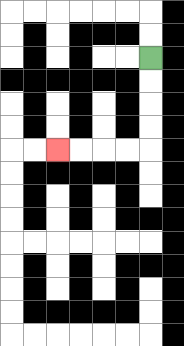{'start': '[6, 2]', 'end': '[2, 6]', 'path_directions': 'D,D,D,D,L,L,L,L', 'path_coordinates': '[[6, 2], [6, 3], [6, 4], [6, 5], [6, 6], [5, 6], [4, 6], [3, 6], [2, 6]]'}